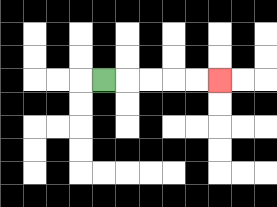{'start': '[4, 3]', 'end': '[9, 3]', 'path_directions': 'R,R,R,R,R', 'path_coordinates': '[[4, 3], [5, 3], [6, 3], [7, 3], [8, 3], [9, 3]]'}